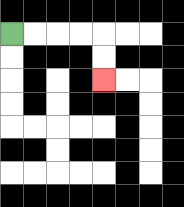{'start': '[0, 1]', 'end': '[4, 3]', 'path_directions': 'R,R,R,R,D,D', 'path_coordinates': '[[0, 1], [1, 1], [2, 1], [3, 1], [4, 1], [4, 2], [4, 3]]'}